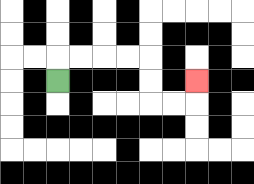{'start': '[2, 3]', 'end': '[8, 3]', 'path_directions': 'U,R,R,R,R,D,D,R,R,U', 'path_coordinates': '[[2, 3], [2, 2], [3, 2], [4, 2], [5, 2], [6, 2], [6, 3], [6, 4], [7, 4], [8, 4], [8, 3]]'}